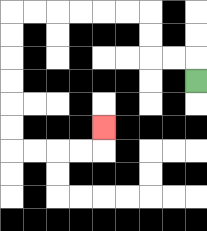{'start': '[8, 3]', 'end': '[4, 5]', 'path_directions': 'U,L,L,U,U,L,L,L,L,L,L,D,D,D,D,D,D,R,R,R,R,U', 'path_coordinates': '[[8, 3], [8, 2], [7, 2], [6, 2], [6, 1], [6, 0], [5, 0], [4, 0], [3, 0], [2, 0], [1, 0], [0, 0], [0, 1], [0, 2], [0, 3], [0, 4], [0, 5], [0, 6], [1, 6], [2, 6], [3, 6], [4, 6], [4, 5]]'}